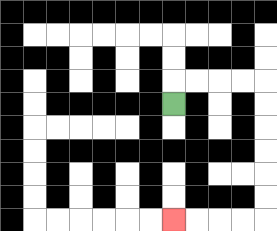{'start': '[7, 4]', 'end': '[7, 9]', 'path_directions': 'U,R,R,R,R,D,D,D,D,D,D,L,L,L,L', 'path_coordinates': '[[7, 4], [7, 3], [8, 3], [9, 3], [10, 3], [11, 3], [11, 4], [11, 5], [11, 6], [11, 7], [11, 8], [11, 9], [10, 9], [9, 9], [8, 9], [7, 9]]'}